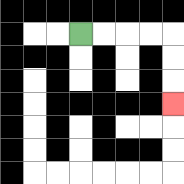{'start': '[3, 1]', 'end': '[7, 4]', 'path_directions': 'R,R,R,R,D,D,D', 'path_coordinates': '[[3, 1], [4, 1], [5, 1], [6, 1], [7, 1], [7, 2], [7, 3], [7, 4]]'}